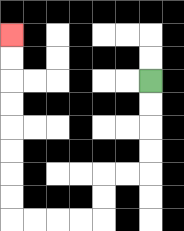{'start': '[6, 3]', 'end': '[0, 1]', 'path_directions': 'D,D,D,D,L,L,D,D,L,L,L,L,U,U,U,U,U,U,U,U', 'path_coordinates': '[[6, 3], [6, 4], [6, 5], [6, 6], [6, 7], [5, 7], [4, 7], [4, 8], [4, 9], [3, 9], [2, 9], [1, 9], [0, 9], [0, 8], [0, 7], [0, 6], [0, 5], [0, 4], [0, 3], [0, 2], [0, 1]]'}